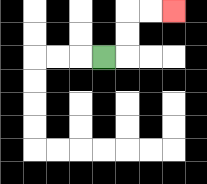{'start': '[4, 2]', 'end': '[7, 0]', 'path_directions': 'R,U,U,R,R', 'path_coordinates': '[[4, 2], [5, 2], [5, 1], [5, 0], [6, 0], [7, 0]]'}